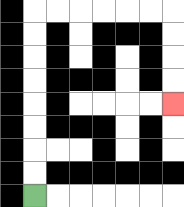{'start': '[1, 8]', 'end': '[7, 4]', 'path_directions': 'U,U,U,U,U,U,U,U,R,R,R,R,R,R,D,D,D,D', 'path_coordinates': '[[1, 8], [1, 7], [1, 6], [1, 5], [1, 4], [1, 3], [1, 2], [1, 1], [1, 0], [2, 0], [3, 0], [4, 0], [5, 0], [6, 0], [7, 0], [7, 1], [7, 2], [7, 3], [7, 4]]'}